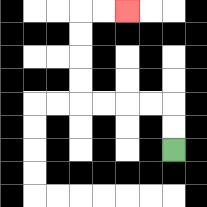{'start': '[7, 6]', 'end': '[5, 0]', 'path_directions': 'U,U,L,L,L,L,U,U,U,U,R,R', 'path_coordinates': '[[7, 6], [7, 5], [7, 4], [6, 4], [5, 4], [4, 4], [3, 4], [3, 3], [3, 2], [3, 1], [3, 0], [4, 0], [5, 0]]'}